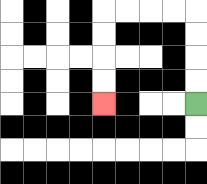{'start': '[8, 4]', 'end': '[4, 4]', 'path_directions': 'U,U,U,U,L,L,L,L,D,D,D,D', 'path_coordinates': '[[8, 4], [8, 3], [8, 2], [8, 1], [8, 0], [7, 0], [6, 0], [5, 0], [4, 0], [4, 1], [4, 2], [4, 3], [4, 4]]'}